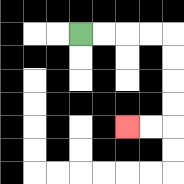{'start': '[3, 1]', 'end': '[5, 5]', 'path_directions': 'R,R,R,R,D,D,D,D,L,L', 'path_coordinates': '[[3, 1], [4, 1], [5, 1], [6, 1], [7, 1], [7, 2], [7, 3], [7, 4], [7, 5], [6, 5], [5, 5]]'}